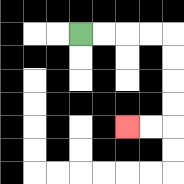{'start': '[3, 1]', 'end': '[5, 5]', 'path_directions': 'R,R,R,R,D,D,D,D,L,L', 'path_coordinates': '[[3, 1], [4, 1], [5, 1], [6, 1], [7, 1], [7, 2], [7, 3], [7, 4], [7, 5], [6, 5], [5, 5]]'}